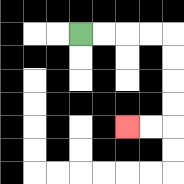{'start': '[3, 1]', 'end': '[5, 5]', 'path_directions': 'R,R,R,R,D,D,D,D,L,L', 'path_coordinates': '[[3, 1], [4, 1], [5, 1], [6, 1], [7, 1], [7, 2], [7, 3], [7, 4], [7, 5], [6, 5], [5, 5]]'}